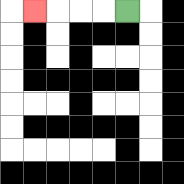{'start': '[5, 0]', 'end': '[1, 0]', 'path_directions': 'L,L,L,L', 'path_coordinates': '[[5, 0], [4, 0], [3, 0], [2, 0], [1, 0]]'}